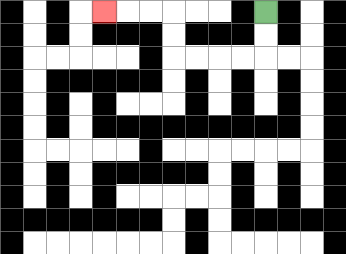{'start': '[11, 0]', 'end': '[4, 0]', 'path_directions': 'D,D,L,L,L,L,U,U,L,L,L', 'path_coordinates': '[[11, 0], [11, 1], [11, 2], [10, 2], [9, 2], [8, 2], [7, 2], [7, 1], [7, 0], [6, 0], [5, 0], [4, 0]]'}